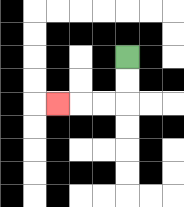{'start': '[5, 2]', 'end': '[2, 4]', 'path_directions': 'D,D,L,L,L', 'path_coordinates': '[[5, 2], [5, 3], [5, 4], [4, 4], [3, 4], [2, 4]]'}